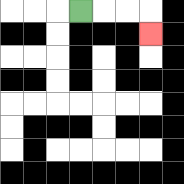{'start': '[3, 0]', 'end': '[6, 1]', 'path_directions': 'R,R,R,D', 'path_coordinates': '[[3, 0], [4, 0], [5, 0], [6, 0], [6, 1]]'}